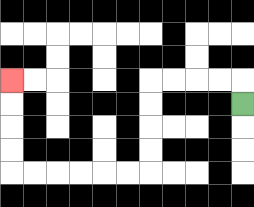{'start': '[10, 4]', 'end': '[0, 3]', 'path_directions': 'U,L,L,L,L,D,D,D,D,L,L,L,L,L,L,U,U,U,U', 'path_coordinates': '[[10, 4], [10, 3], [9, 3], [8, 3], [7, 3], [6, 3], [6, 4], [6, 5], [6, 6], [6, 7], [5, 7], [4, 7], [3, 7], [2, 7], [1, 7], [0, 7], [0, 6], [0, 5], [0, 4], [0, 3]]'}